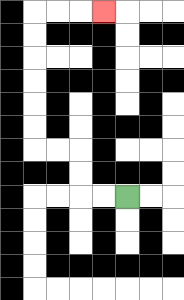{'start': '[5, 8]', 'end': '[4, 0]', 'path_directions': 'L,L,U,U,L,L,U,U,U,U,U,U,R,R,R', 'path_coordinates': '[[5, 8], [4, 8], [3, 8], [3, 7], [3, 6], [2, 6], [1, 6], [1, 5], [1, 4], [1, 3], [1, 2], [1, 1], [1, 0], [2, 0], [3, 0], [4, 0]]'}